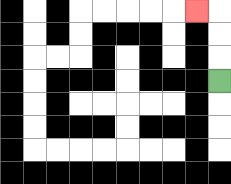{'start': '[9, 3]', 'end': '[8, 0]', 'path_directions': 'U,U,U,L', 'path_coordinates': '[[9, 3], [9, 2], [9, 1], [9, 0], [8, 0]]'}